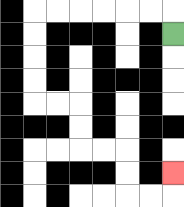{'start': '[7, 1]', 'end': '[7, 7]', 'path_directions': 'U,L,L,L,L,L,L,D,D,D,D,R,R,D,D,R,R,D,D,R,R,U', 'path_coordinates': '[[7, 1], [7, 0], [6, 0], [5, 0], [4, 0], [3, 0], [2, 0], [1, 0], [1, 1], [1, 2], [1, 3], [1, 4], [2, 4], [3, 4], [3, 5], [3, 6], [4, 6], [5, 6], [5, 7], [5, 8], [6, 8], [7, 8], [7, 7]]'}